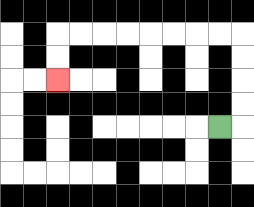{'start': '[9, 5]', 'end': '[2, 3]', 'path_directions': 'R,U,U,U,U,L,L,L,L,L,L,L,L,D,D', 'path_coordinates': '[[9, 5], [10, 5], [10, 4], [10, 3], [10, 2], [10, 1], [9, 1], [8, 1], [7, 1], [6, 1], [5, 1], [4, 1], [3, 1], [2, 1], [2, 2], [2, 3]]'}